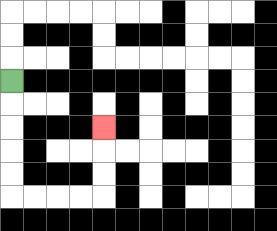{'start': '[0, 3]', 'end': '[4, 5]', 'path_directions': 'D,D,D,D,D,R,R,R,R,U,U,U', 'path_coordinates': '[[0, 3], [0, 4], [0, 5], [0, 6], [0, 7], [0, 8], [1, 8], [2, 8], [3, 8], [4, 8], [4, 7], [4, 6], [4, 5]]'}